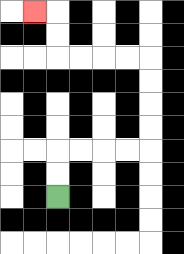{'start': '[2, 8]', 'end': '[1, 0]', 'path_directions': 'U,U,R,R,R,R,U,U,U,U,L,L,L,L,U,U,L', 'path_coordinates': '[[2, 8], [2, 7], [2, 6], [3, 6], [4, 6], [5, 6], [6, 6], [6, 5], [6, 4], [6, 3], [6, 2], [5, 2], [4, 2], [3, 2], [2, 2], [2, 1], [2, 0], [1, 0]]'}